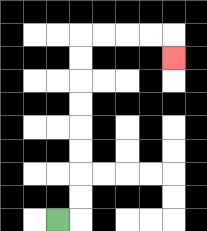{'start': '[2, 9]', 'end': '[7, 2]', 'path_directions': 'R,U,U,U,U,U,U,U,U,R,R,R,R,D', 'path_coordinates': '[[2, 9], [3, 9], [3, 8], [3, 7], [3, 6], [3, 5], [3, 4], [3, 3], [3, 2], [3, 1], [4, 1], [5, 1], [6, 1], [7, 1], [7, 2]]'}